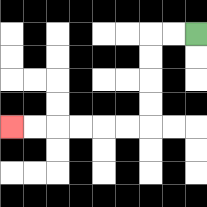{'start': '[8, 1]', 'end': '[0, 5]', 'path_directions': 'L,L,D,D,D,D,L,L,L,L,L,L', 'path_coordinates': '[[8, 1], [7, 1], [6, 1], [6, 2], [6, 3], [6, 4], [6, 5], [5, 5], [4, 5], [3, 5], [2, 5], [1, 5], [0, 5]]'}